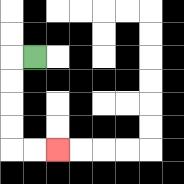{'start': '[1, 2]', 'end': '[2, 6]', 'path_directions': 'L,D,D,D,D,R,R', 'path_coordinates': '[[1, 2], [0, 2], [0, 3], [0, 4], [0, 5], [0, 6], [1, 6], [2, 6]]'}